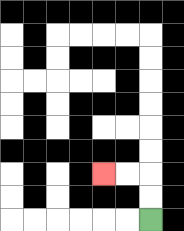{'start': '[6, 9]', 'end': '[4, 7]', 'path_directions': 'U,U,L,L', 'path_coordinates': '[[6, 9], [6, 8], [6, 7], [5, 7], [4, 7]]'}